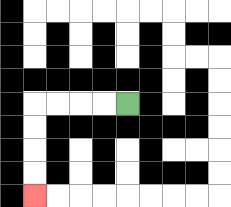{'start': '[5, 4]', 'end': '[1, 8]', 'path_directions': 'L,L,L,L,D,D,D,D', 'path_coordinates': '[[5, 4], [4, 4], [3, 4], [2, 4], [1, 4], [1, 5], [1, 6], [1, 7], [1, 8]]'}